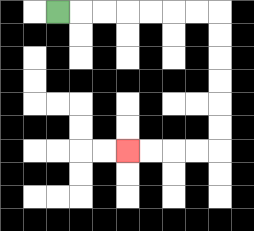{'start': '[2, 0]', 'end': '[5, 6]', 'path_directions': 'R,R,R,R,R,R,R,D,D,D,D,D,D,L,L,L,L', 'path_coordinates': '[[2, 0], [3, 0], [4, 0], [5, 0], [6, 0], [7, 0], [8, 0], [9, 0], [9, 1], [9, 2], [9, 3], [9, 4], [9, 5], [9, 6], [8, 6], [7, 6], [6, 6], [5, 6]]'}